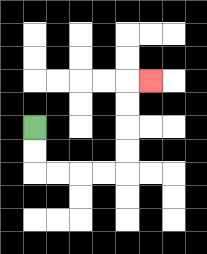{'start': '[1, 5]', 'end': '[6, 3]', 'path_directions': 'D,D,R,R,R,R,U,U,U,U,R', 'path_coordinates': '[[1, 5], [1, 6], [1, 7], [2, 7], [3, 7], [4, 7], [5, 7], [5, 6], [5, 5], [5, 4], [5, 3], [6, 3]]'}